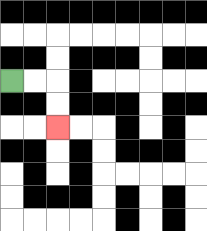{'start': '[0, 3]', 'end': '[2, 5]', 'path_directions': 'R,R,D,D', 'path_coordinates': '[[0, 3], [1, 3], [2, 3], [2, 4], [2, 5]]'}